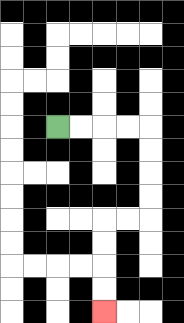{'start': '[2, 5]', 'end': '[4, 13]', 'path_directions': 'R,R,R,R,D,D,D,D,L,L,D,D,D,D', 'path_coordinates': '[[2, 5], [3, 5], [4, 5], [5, 5], [6, 5], [6, 6], [6, 7], [6, 8], [6, 9], [5, 9], [4, 9], [4, 10], [4, 11], [4, 12], [4, 13]]'}